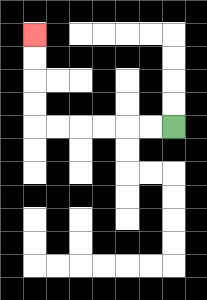{'start': '[7, 5]', 'end': '[1, 1]', 'path_directions': 'L,L,L,L,L,L,U,U,U,U', 'path_coordinates': '[[7, 5], [6, 5], [5, 5], [4, 5], [3, 5], [2, 5], [1, 5], [1, 4], [1, 3], [1, 2], [1, 1]]'}